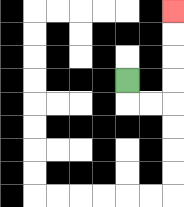{'start': '[5, 3]', 'end': '[7, 0]', 'path_directions': 'D,R,R,U,U,U,U', 'path_coordinates': '[[5, 3], [5, 4], [6, 4], [7, 4], [7, 3], [7, 2], [7, 1], [7, 0]]'}